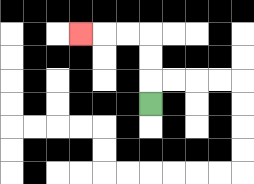{'start': '[6, 4]', 'end': '[3, 1]', 'path_directions': 'U,U,U,L,L,L', 'path_coordinates': '[[6, 4], [6, 3], [6, 2], [6, 1], [5, 1], [4, 1], [3, 1]]'}